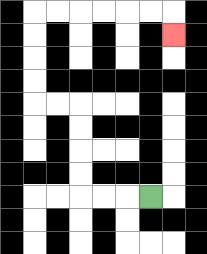{'start': '[6, 8]', 'end': '[7, 1]', 'path_directions': 'L,L,L,U,U,U,U,L,L,U,U,U,U,R,R,R,R,R,R,D', 'path_coordinates': '[[6, 8], [5, 8], [4, 8], [3, 8], [3, 7], [3, 6], [3, 5], [3, 4], [2, 4], [1, 4], [1, 3], [1, 2], [1, 1], [1, 0], [2, 0], [3, 0], [4, 0], [5, 0], [6, 0], [7, 0], [7, 1]]'}